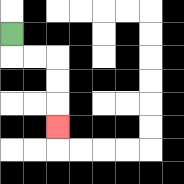{'start': '[0, 1]', 'end': '[2, 5]', 'path_directions': 'D,R,R,D,D,D', 'path_coordinates': '[[0, 1], [0, 2], [1, 2], [2, 2], [2, 3], [2, 4], [2, 5]]'}